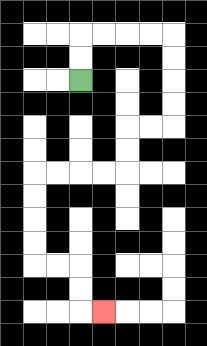{'start': '[3, 3]', 'end': '[4, 13]', 'path_directions': 'U,U,R,R,R,R,D,D,D,D,L,L,D,D,L,L,L,L,D,D,D,D,R,R,D,D,R', 'path_coordinates': '[[3, 3], [3, 2], [3, 1], [4, 1], [5, 1], [6, 1], [7, 1], [7, 2], [7, 3], [7, 4], [7, 5], [6, 5], [5, 5], [5, 6], [5, 7], [4, 7], [3, 7], [2, 7], [1, 7], [1, 8], [1, 9], [1, 10], [1, 11], [2, 11], [3, 11], [3, 12], [3, 13], [4, 13]]'}